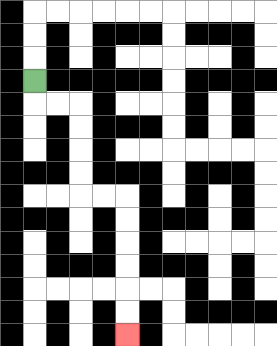{'start': '[1, 3]', 'end': '[5, 14]', 'path_directions': 'D,R,R,D,D,D,D,R,R,D,D,D,D,D,D', 'path_coordinates': '[[1, 3], [1, 4], [2, 4], [3, 4], [3, 5], [3, 6], [3, 7], [3, 8], [4, 8], [5, 8], [5, 9], [5, 10], [5, 11], [5, 12], [5, 13], [5, 14]]'}